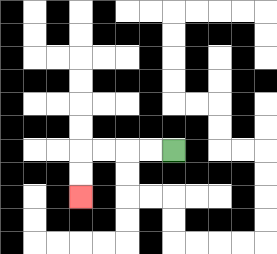{'start': '[7, 6]', 'end': '[3, 8]', 'path_directions': 'L,L,L,L,D,D', 'path_coordinates': '[[7, 6], [6, 6], [5, 6], [4, 6], [3, 6], [3, 7], [3, 8]]'}